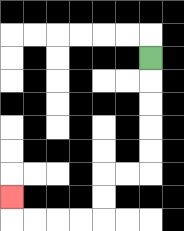{'start': '[6, 2]', 'end': '[0, 8]', 'path_directions': 'D,D,D,D,D,L,L,D,D,L,L,L,L,U', 'path_coordinates': '[[6, 2], [6, 3], [6, 4], [6, 5], [6, 6], [6, 7], [5, 7], [4, 7], [4, 8], [4, 9], [3, 9], [2, 9], [1, 9], [0, 9], [0, 8]]'}